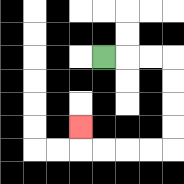{'start': '[4, 2]', 'end': '[3, 5]', 'path_directions': 'R,R,R,D,D,D,D,L,L,L,L,U', 'path_coordinates': '[[4, 2], [5, 2], [6, 2], [7, 2], [7, 3], [7, 4], [7, 5], [7, 6], [6, 6], [5, 6], [4, 6], [3, 6], [3, 5]]'}